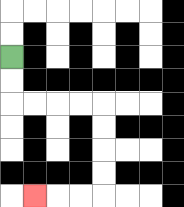{'start': '[0, 2]', 'end': '[1, 8]', 'path_directions': 'D,D,R,R,R,R,D,D,D,D,L,L,L', 'path_coordinates': '[[0, 2], [0, 3], [0, 4], [1, 4], [2, 4], [3, 4], [4, 4], [4, 5], [4, 6], [4, 7], [4, 8], [3, 8], [2, 8], [1, 8]]'}